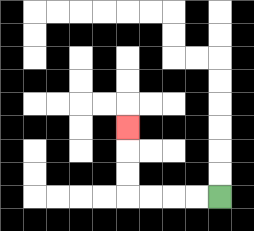{'start': '[9, 8]', 'end': '[5, 5]', 'path_directions': 'L,L,L,L,U,U,U', 'path_coordinates': '[[9, 8], [8, 8], [7, 8], [6, 8], [5, 8], [5, 7], [5, 6], [5, 5]]'}